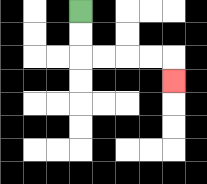{'start': '[3, 0]', 'end': '[7, 3]', 'path_directions': 'D,D,R,R,R,R,D', 'path_coordinates': '[[3, 0], [3, 1], [3, 2], [4, 2], [5, 2], [6, 2], [7, 2], [7, 3]]'}